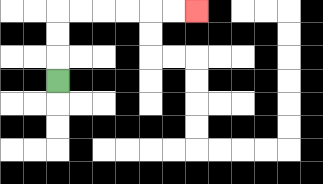{'start': '[2, 3]', 'end': '[8, 0]', 'path_directions': 'U,U,U,R,R,R,R,R,R', 'path_coordinates': '[[2, 3], [2, 2], [2, 1], [2, 0], [3, 0], [4, 0], [5, 0], [6, 0], [7, 0], [8, 0]]'}